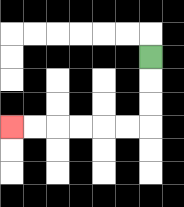{'start': '[6, 2]', 'end': '[0, 5]', 'path_directions': 'D,D,D,L,L,L,L,L,L', 'path_coordinates': '[[6, 2], [6, 3], [6, 4], [6, 5], [5, 5], [4, 5], [3, 5], [2, 5], [1, 5], [0, 5]]'}